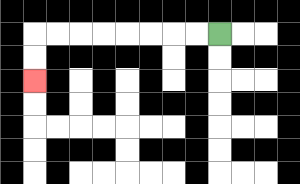{'start': '[9, 1]', 'end': '[1, 3]', 'path_directions': 'L,L,L,L,L,L,L,L,D,D', 'path_coordinates': '[[9, 1], [8, 1], [7, 1], [6, 1], [5, 1], [4, 1], [3, 1], [2, 1], [1, 1], [1, 2], [1, 3]]'}